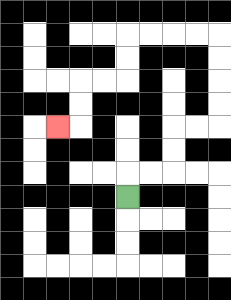{'start': '[5, 8]', 'end': '[2, 5]', 'path_directions': 'U,R,R,U,U,R,R,U,U,U,U,L,L,L,L,D,D,L,L,D,D,L', 'path_coordinates': '[[5, 8], [5, 7], [6, 7], [7, 7], [7, 6], [7, 5], [8, 5], [9, 5], [9, 4], [9, 3], [9, 2], [9, 1], [8, 1], [7, 1], [6, 1], [5, 1], [5, 2], [5, 3], [4, 3], [3, 3], [3, 4], [3, 5], [2, 5]]'}